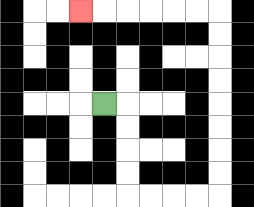{'start': '[4, 4]', 'end': '[3, 0]', 'path_directions': 'R,D,D,D,D,R,R,R,R,U,U,U,U,U,U,U,U,L,L,L,L,L,L', 'path_coordinates': '[[4, 4], [5, 4], [5, 5], [5, 6], [5, 7], [5, 8], [6, 8], [7, 8], [8, 8], [9, 8], [9, 7], [9, 6], [9, 5], [9, 4], [9, 3], [9, 2], [9, 1], [9, 0], [8, 0], [7, 0], [6, 0], [5, 0], [4, 0], [3, 0]]'}